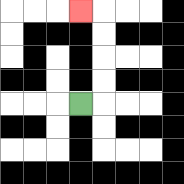{'start': '[3, 4]', 'end': '[3, 0]', 'path_directions': 'R,U,U,U,U,L', 'path_coordinates': '[[3, 4], [4, 4], [4, 3], [4, 2], [4, 1], [4, 0], [3, 0]]'}